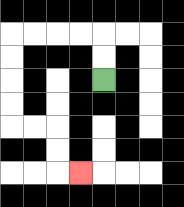{'start': '[4, 3]', 'end': '[3, 7]', 'path_directions': 'U,U,L,L,L,L,D,D,D,D,R,R,D,D,R', 'path_coordinates': '[[4, 3], [4, 2], [4, 1], [3, 1], [2, 1], [1, 1], [0, 1], [0, 2], [0, 3], [0, 4], [0, 5], [1, 5], [2, 5], [2, 6], [2, 7], [3, 7]]'}